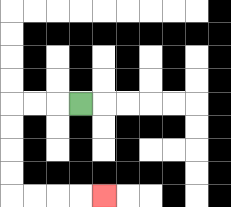{'start': '[3, 4]', 'end': '[4, 8]', 'path_directions': 'L,L,L,D,D,D,D,R,R,R,R', 'path_coordinates': '[[3, 4], [2, 4], [1, 4], [0, 4], [0, 5], [0, 6], [0, 7], [0, 8], [1, 8], [2, 8], [3, 8], [4, 8]]'}